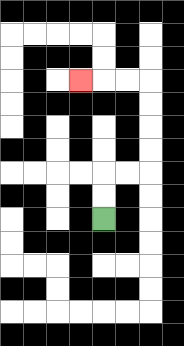{'start': '[4, 9]', 'end': '[3, 3]', 'path_directions': 'U,U,R,R,U,U,U,U,L,L,L', 'path_coordinates': '[[4, 9], [4, 8], [4, 7], [5, 7], [6, 7], [6, 6], [6, 5], [6, 4], [6, 3], [5, 3], [4, 3], [3, 3]]'}